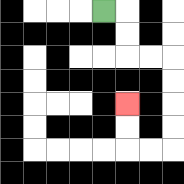{'start': '[4, 0]', 'end': '[5, 4]', 'path_directions': 'R,D,D,R,R,D,D,D,D,L,L,U,U', 'path_coordinates': '[[4, 0], [5, 0], [5, 1], [5, 2], [6, 2], [7, 2], [7, 3], [7, 4], [7, 5], [7, 6], [6, 6], [5, 6], [5, 5], [5, 4]]'}